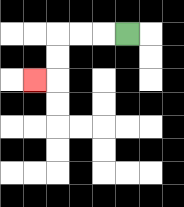{'start': '[5, 1]', 'end': '[1, 3]', 'path_directions': 'L,L,L,D,D,L', 'path_coordinates': '[[5, 1], [4, 1], [3, 1], [2, 1], [2, 2], [2, 3], [1, 3]]'}